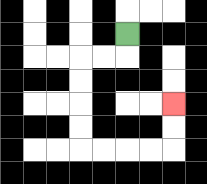{'start': '[5, 1]', 'end': '[7, 4]', 'path_directions': 'D,L,L,D,D,D,D,R,R,R,R,U,U', 'path_coordinates': '[[5, 1], [5, 2], [4, 2], [3, 2], [3, 3], [3, 4], [3, 5], [3, 6], [4, 6], [5, 6], [6, 6], [7, 6], [7, 5], [7, 4]]'}